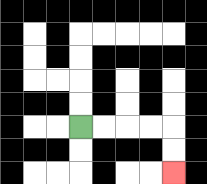{'start': '[3, 5]', 'end': '[7, 7]', 'path_directions': 'R,R,R,R,D,D', 'path_coordinates': '[[3, 5], [4, 5], [5, 5], [6, 5], [7, 5], [7, 6], [7, 7]]'}